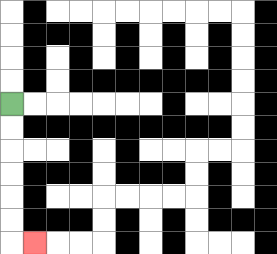{'start': '[0, 4]', 'end': '[1, 10]', 'path_directions': 'D,D,D,D,D,D,R', 'path_coordinates': '[[0, 4], [0, 5], [0, 6], [0, 7], [0, 8], [0, 9], [0, 10], [1, 10]]'}